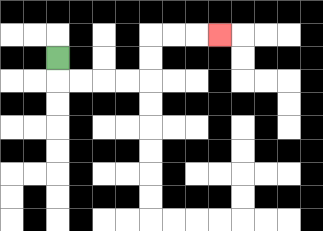{'start': '[2, 2]', 'end': '[9, 1]', 'path_directions': 'D,R,R,R,R,U,U,R,R,R', 'path_coordinates': '[[2, 2], [2, 3], [3, 3], [4, 3], [5, 3], [6, 3], [6, 2], [6, 1], [7, 1], [8, 1], [9, 1]]'}